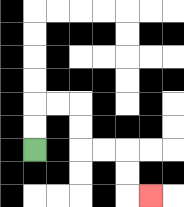{'start': '[1, 6]', 'end': '[6, 8]', 'path_directions': 'U,U,R,R,D,D,R,R,D,D,R', 'path_coordinates': '[[1, 6], [1, 5], [1, 4], [2, 4], [3, 4], [3, 5], [3, 6], [4, 6], [5, 6], [5, 7], [5, 8], [6, 8]]'}